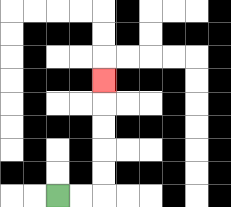{'start': '[2, 8]', 'end': '[4, 3]', 'path_directions': 'R,R,U,U,U,U,U', 'path_coordinates': '[[2, 8], [3, 8], [4, 8], [4, 7], [4, 6], [4, 5], [4, 4], [4, 3]]'}